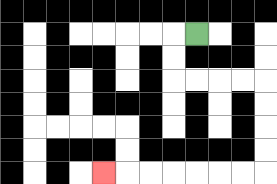{'start': '[8, 1]', 'end': '[4, 7]', 'path_directions': 'L,D,D,R,R,R,R,D,D,D,D,L,L,L,L,L,L,L', 'path_coordinates': '[[8, 1], [7, 1], [7, 2], [7, 3], [8, 3], [9, 3], [10, 3], [11, 3], [11, 4], [11, 5], [11, 6], [11, 7], [10, 7], [9, 7], [8, 7], [7, 7], [6, 7], [5, 7], [4, 7]]'}